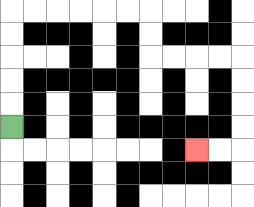{'start': '[0, 5]', 'end': '[8, 6]', 'path_directions': 'U,U,U,U,U,R,R,R,R,R,R,D,D,R,R,R,R,D,D,D,D,L,L', 'path_coordinates': '[[0, 5], [0, 4], [0, 3], [0, 2], [0, 1], [0, 0], [1, 0], [2, 0], [3, 0], [4, 0], [5, 0], [6, 0], [6, 1], [6, 2], [7, 2], [8, 2], [9, 2], [10, 2], [10, 3], [10, 4], [10, 5], [10, 6], [9, 6], [8, 6]]'}